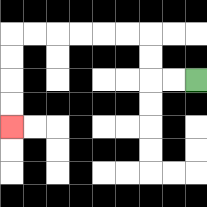{'start': '[8, 3]', 'end': '[0, 5]', 'path_directions': 'L,L,U,U,L,L,L,L,L,L,D,D,D,D', 'path_coordinates': '[[8, 3], [7, 3], [6, 3], [6, 2], [6, 1], [5, 1], [4, 1], [3, 1], [2, 1], [1, 1], [0, 1], [0, 2], [0, 3], [0, 4], [0, 5]]'}